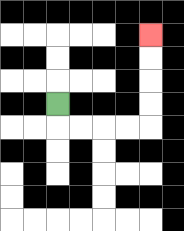{'start': '[2, 4]', 'end': '[6, 1]', 'path_directions': 'D,R,R,R,R,U,U,U,U', 'path_coordinates': '[[2, 4], [2, 5], [3, 5], [4, 5], [5, 5], [6, 5], [6, 4], [6, 3], [6, 2], [6, 1]]'}